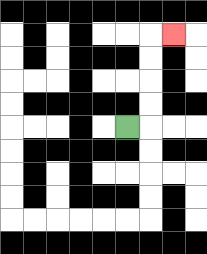{'start': '[5, 5]', 'end': '[7, 1]', 'path_directions': 'R,U,U,U,U,R', 'path_coordinates': '[[5, 5], [6, 5], [6, 4], [6, 3], [6, 2], [6, 1], [7, 1]]'}